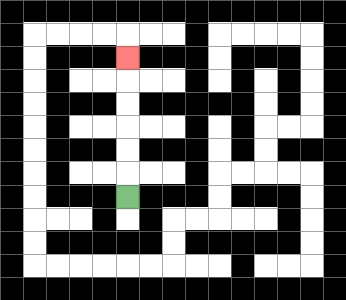{'start': '[5, 8]', 'end': '[5, 2]', 'path_directions': 'U,U,U,U,U,U', 'path_coordinates': '[[5, 8], [5, 7], [5, 6], [5, 5], [5, 4], [5, 3], [5, 2]]'}